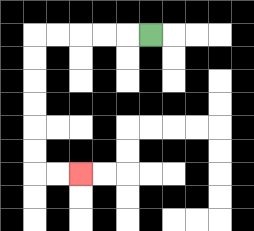{'start': '[6, 1]', 'end': '[3, 7]', 'path_directions': 'L,L,L,L,L,D,D,D,D,D,D,R,R', 'path_coordinates': '[[6, 1], [5, 1], [4, 1], [3, 1], [2, 1], [1, 1], [1, 2], [1, 3], [1, 4], [1, 5], [1, 6], [1, 7], [2, 7], [3, 7]]'}